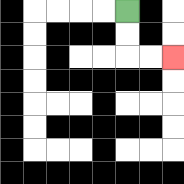{'start': '[5, 0]', 'end': '[7, 2]', 'path_directions': 'D,D,R,R', 'path_coordinates': '[[5, 0], [5, 1], [5, 2], [6, 2], [7, 2]]'}